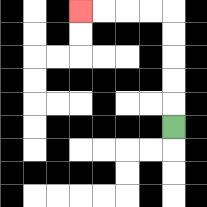{'start': '[7, 5]', 'end': '[3, 0]', 'path_directions': 'U,U,U,U,U,L,L,L,L', 'path_coordinates': '[[7, 5], [7, 4], [7, 3], [7, 2], [7, 1], [7, 0], [6, 0], [5, 0], [4, 0], [3, 0]]'}